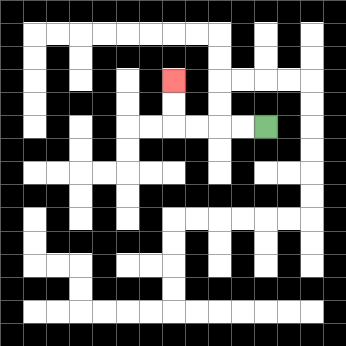{'start': '[11, 5]', 'end': '[7, 3]', 'path_directions': 'L,L,L,L,U,U', 'path_coordinates': '[[11, 5], [10, 5], [9, 5], [8, 5], [7, 5], [7, 4], [7, 3]]'}